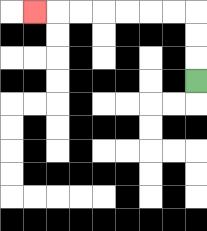{'start': '[8, 3]', 'end': '[1, 0]', 'path_directions': 'U,U,U,L,L,L,L,L,L,L', 'path_coordinates': '[[8, 3], [8, 2], [8, 1], [8, 0], [7, 0], [6, 0], [5, 0], [4, 0], [3, 0], [2, 0], [1, 0]]'}